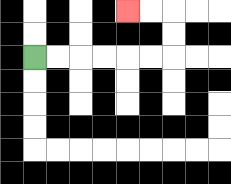{'start': '[1, 2]', 'end': '[5, 0]', 'path_directions': 'R,R,R,R,R,R,U,U,L,L', 'path_coordinates': '[[1, 2], [2, 2], [3, 2], [4, 2], [5, 2], [6, 2], [7, 2], [7, 1], [7, 0], [6, 0], [5, 0]]'}